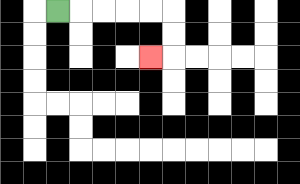{'start': '[2, 0]', 'end': '[6, 2]', 'path_directions': 'R,R,R,R,R,D,D,L', 'path_coordinates': '[[2, 0], [3, 0], [4, 0], [5, 0], [6, 0], [7, 0], [7, 1], [7, 2], [6, 2]]'}